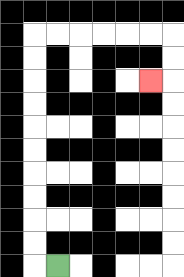{'start': '[2, 11]', 'end': '[6, 3]', 'path_directions': 'L,U,U,U,U,U,U,U,U,U,U,R,R,R,R,R,R,D,D,L', 'path_coordinates': '[[2, 11], [1, 11], [1, 10], [1, 9], [1, 8], [1, 7], [1, 6], [1, 5], [1, 4], [1, 3], [1, 2], [1, 1], [2, 1], [3, 1], [4, 1], [5, 1], [6, 1], [7, 1], [7, 2], [7, 3], [6, 3]]'}